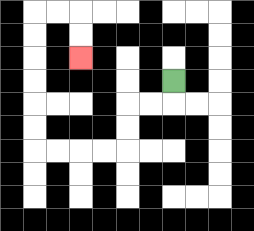{'start': '[7, 3]', 'end': '[3, 2]', 'path_directions': 'D,L,L,D,D,L,L,L,L,U,U,U,U,U,U,R,R,D,D', 'path_coordinates': '[[7, 3], [7, 4], [6, 4], [5, 4], [5, 5], [5, 6], [4, 6], [3, 6], [2, 6], [1, 6], [1, 5], [1, 4], [1, 3], [1, 2], [1, 1], [1, 0], [2, 0], [3, 0], [3, 1], [3, 2]]'}